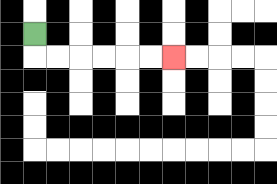{'start': '[1, 1]', 'end': '[7, 2]', 'path_directions': 'D,R,R,R,R,R,R', 'path_coordinates': '[[1, 1], [1, 2], [2, 2], [3, 2], [4, 2], [5, 2], [6, 2], [7, 2]]'}